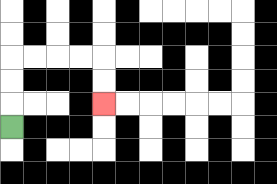{'start': '[0, 5]', 'end': '[4, 4]', 'path_directions': 'U,U,U,R,R,R,R,D,D', 'path_coordinates': '[[0, 5], [0, 4], [0, 3], [0, 2], [1, 2], [2, 2], [3, 2], [4, 2], [4, 3], [4, 4]]'}